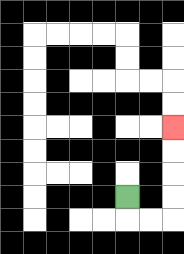{'start': '[5, 8]', 'end': '[7, 5]', 'path_directions': 'D,R,R,U,U,U,U', 'path_coordinates': '[[5, 8], [5, 9], [6, 9], [7, 9], [7, 8], [7, 7], [7, 6], [7, 5]]'}